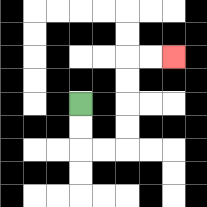{'start': '[3, 4]', 'end': '[7, 2]', 'path_directions': 'D,D,R,R,U,U,U,U,R,R', 'path_coordinates': '[[3, 4], [3, 5], [3, 6], [4, 6], [5, 6], [5, 5], [5, 4], [5, 3], [5, 2], [6, 2], [7, 2]]'}